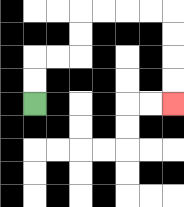{'start': '[1, 4]', 'end': '[7, 4]', 'path_directions': 'U,U,R,R,U,U,R,R,R,R,D,D,D,D', 'path_coordinates': '[[1, 4], [1, 3], [1, 2], [2, 2], [3, 2], [3, 1], [3, 0], [4, 0], [5, 0], [6, 0], [7, 0], [7, 1], [7, 2], [7, 3], [7, 4]]'}